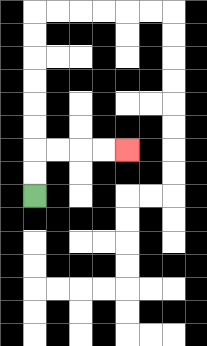{'start': '[1, 8]', 'end': '[5, 6]', 'path_directions': 'U,U,R,R,R,R', 'path_coordinates': '[[1, 8], [1, 7], [1, 6], [2, 6], [3, 6], [4, 6], [5, 6]]'}